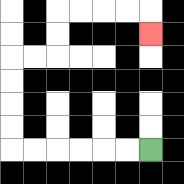{'start': '[6, 6]', 'end': '[6, 1]', 'path_directions': 'L,L,L,L,L,L,U,U,U,U,R,R,U,U,R,R,R,R,D', 'path_coordinates': '[[6, 6], [5, 6], [4, 6], [3, 6], [2, 6], [1, 6], [0, 6], [0, 5], [0, 4], [0, 3], [0, 2], [1, 2], [2, 2], [2, 1], [2, 0], [3, 0], [4, 0], [5, 0], [6, 0], [6, 1]]'}